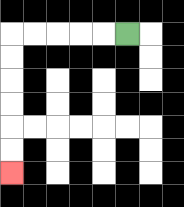{'start': '[5, 1]', 'end': '[0, 7]', 'path_directions': 'L,L,L,L,L,D,D,D,D,D,D', 'path_coordinates': '[[5, 1], [4, 1], [3, 1], [2, 1], [1, 1], [0, 1], [0, 2], [0, 3], [0, 4], [0, 5], [0, 6], [0, 7]]'}